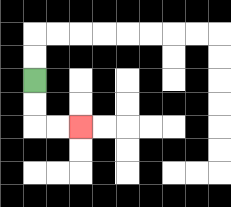{'start': '[1, 3]', 'end': '[3, 5]', 'path_directions': 'D,D,R,R', 'path_coordinates': '[[1, 3], [1, 4], [1, 5], [2, 5], [3, 5]]'}